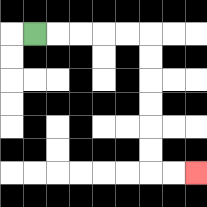{'start': '[1, 1]', 'end': '[8, 7]', 'path_directions': 'R,R,R,R,R,D,D,D,D,D,D,R,R', 'path_coordinates': '[[1, 1], [2, 1], [3, 1], [4, 1], [5, 1], [6, 1], [6, 2], [6, 3], [6, 4], [6, 5], [6, 6], [6, 7], [7, 7], [8, 7]]'}